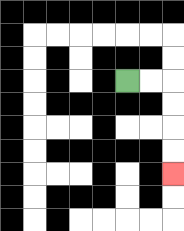{'start': '[5, 3]', 'end': '[7, 7]', 'path_directions': 'R,R,D,D,D,D', 'path_coordinates': '[[5, 3], [6, 3], [7, 3], [7, 4], [7, 5], [7, 6], [7, 7]]'}